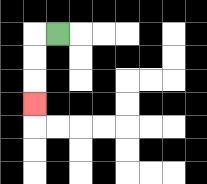{'start': '[2, 1]', 'end': '[1, 4]', 'path_directions': 'L,D,D,D', 'path_coordinates': '[[2, 1], [1, 1], [1, 2], [1, 3], [1, 4]]'}